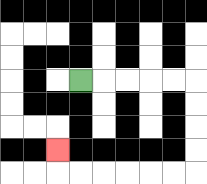{'start': '[3, 3]', 'end': '[2, 6]', 'path_directions': 'R,R,R,R,R,D,D,D,D,L,L,L,L,L,L,U', 'path_coordinates': '[[3, 3], [4, 3], [5, 3], [6, 3], [7, 3], [8, 3], [8, 4], [8, 5], [8, 6], [8, 7], [7, 7], [6, 7], [5, 7], [4, 7], [3, 7], [2, 7], [2, 6]]'}